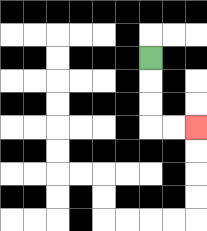{'start': '[6, 2]', 'end': '[8, 5]', 'path_directions': 'D,D,D,R,R', 'path_coordinates': '[[6, 2], [6, 3], [6, 4], [6, 5], [7, 5], [8, 5]]'}